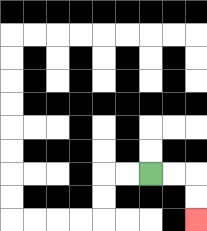{'start': '[6, 7]', 'end': '[8, 9]', 'path_directions': 'R,R,D,D', 'path_coordinates': '[[6, 7], [7, 7], [8, 7], [8, 8], [8, 9]]'}